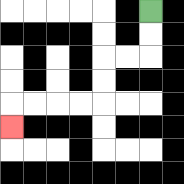{'start': '[6, 0]', 'end': '[0, 5]', 'path_directions': 'D,D,L,L,D,D,L,L,L,L,D', 'path_coordinates': '[[6, 0], [6, 1], [6, 2], [5, 2], [4, 2], [4, 3], [4, 4], [3, 4], [2, 4], [1, 4], [0, 4], [0, 5]]'}